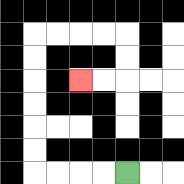{'start': '[5, 7]', 'end': '[3, 3]', 'path_directions': 'L,L,L,L,U,U,U,U,U,U,R,R,R,R,D,D,L,L', 'path_coordinates': '[[5, 7], [4, 7], [3, 7], [2, 7], [1, 7], [1, 6], [1, 5], [1, 4], [1, 3], [1, 2], [1, 1], [2, 1], [3, 1], [4, 1], [5, 1], [5, 2], [5, 3], [4, 3], [3, 3]]'}